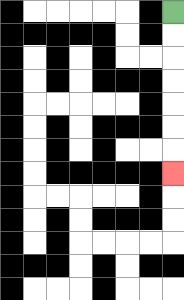{'start': '[7, 0]', 'end': '[7, 7]', 'path_directions': 'D,D,D,D,D,D,D', 'path_coordinates': '[[7, 0], [7, 1], [7, 2], [7, 3], [7, 4], [7, 5], [7, 6], [7, 7]]'}